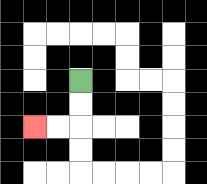{'start': '[3, 3]', 'end': '[1, 5]', 'path_directions': 'D,D,L,L', 'path_coordinates': '[[3, 3], [3, 4], [3, 5], [2, 5], [1, 5]]'}